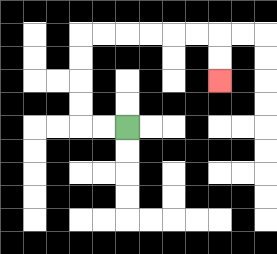{'start': '[5, 5]', 'end': '[9, 3]', 'path_directions': 'L,L,U,U,U,U,R,R,R,R,R,R,D,D', 'path_coordinates': '[[5, 5], [4, 5], [3, 5], [3, 4], [3, 3], [3, 2], [3, 1], [4, 1], [5, 1], [6, 1], [7, 1], [8, 1], [9, 1], [9, 2], [9, 3]]'}